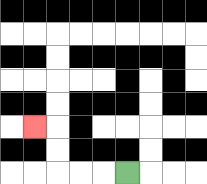{'start': '[5, 7]', 'end': '[1, 5]', 'path_directions': 'L,L,L,U,U,L', 'path_coordinates': '[[5, 7], [4, 7], [3, 7], [2, 7], [2, 6], [2, 5], [1, 5]]'}